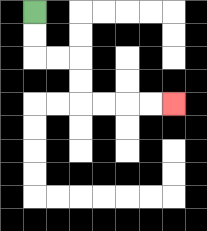{'start': '[1, 0]', 'end': '[7, 4]', 'path_directions': 'D,D,R,R,D,D,R,R,R,R', 'path_coordinates': '[[1, 0], [1, 1], [1, 2], [2, 2], [3, 2], [3, 3], [3, 4], [4, 4], [5, 4], [6, 4], [7, 4]]'}